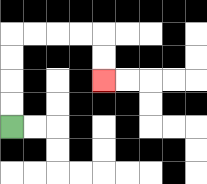{'start': '[0, 5]', 'end': '[4, 3]', 'path_directions': 'U,U,U,U,R,R,R,R,D,D', 'path_coordinates': '[[0, 5], [0, 4], [0, 3], [0, 2], [0, 1], [1, 1], [2, 1], [3, 1], [4, 1], [4, 2], [4, 3]]'}